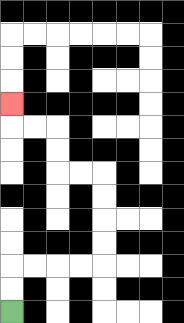{'start': '[0, 13]', 'end': '[0, 4]', 'path_directions': 'U,U,R,R,R,R,U,U,U,U,L,L,U,U,L,L,U', 'path_coordinates': '[[0, 13], [0, 12], [0, 11], [1, 11], [2, 11], [3, 11], [4, 11], [4, 10], [4, 9], [4, 8], [4, 7], [3, 7], [2, 7], [2, 6], [2, 5], [1, 5], [0, 5], [0, 4]]'}